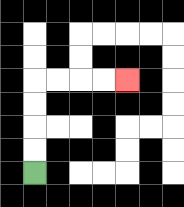{'start': '[1, 7]', 'end': '[5, 3]', 'path_directions': 'U,U,U,U,R,R,R,R', 'path_coordinates': '[[1, 7], [1, 6], [1, 5], [1, 4], [1, 3], [2, 3], [3, 3], [4, 3], [5, 3]]'}